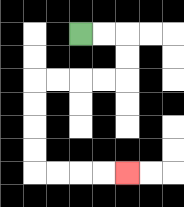{'start': '[3, 1]', 'end': '[5, 7]', 'path_directions': 'R,R,D,D,L,L,L,L,D,D,D,D,R,R,R,R', 'path_coordinates': '[[3, 1], [4, 1], [5, 1], [5, 2], [5, 3], [4, 3], [3, 3], [2, 3], [1, 3], [1, 4], [1, 5], [1, 6], [1, 7], [2, 7], [3, 7], [4, 7], [5, 7]]'}